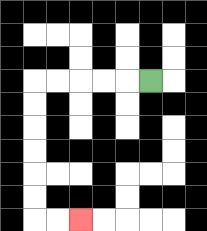{'start': '[6, 3]', 'end': '[3, 9]', 'path_directions': 'L,L,L,L,L,D,D,D,D,D,D,R,R', 'path_coordinates': '[[6, 3], [5, 3], [4, 3], [3, 3], [2, 3], [1, 3], [1, 4], [1, 5], [1, 6], [1, 7], [1, 8], [1, 9], [2, 9], [3, 9]]'}